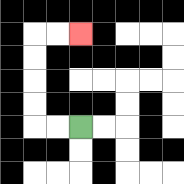{'start': '[3, 5]', 'end': '[3, 1]', 'path_directions': 'L,L,U,U,U,U,R,R', 'path_coordinates': '[[3, 5], [2, 5], [1, 5], [1, 4], [1, 3], [1, 2], [1, 1], [2, 1], [3, 1]]'}